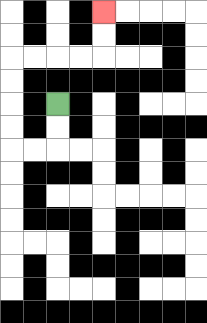{'start': '[2, 4]', 'end': '[4, 0]', 'path_directions': 'D,D,L,L,U,U,U,U,R,R,R,R,U,U', 'path_coordinates': '[[2, 4], [2, 5], [2, 6], [1, 6], [0, 6], [0, 5], [0, 4], [0, 3], [0, 2], [1, 2], [2, 2], [3, 2], [4, 2], [4, 1], [4, 0]]'}